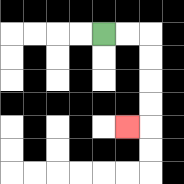{'start': '[4, 1]', 'end': '[5, 5]', 'path_directions': 'R,R,D,D,D,D,L', 'path_coordinates': '[[4, 1], [5, 1], [6, 1], [6, 2], [6, 3], [6, 4], [6, 5], [5, 5]]'}